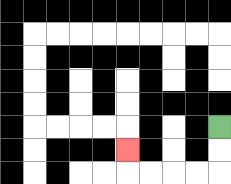{'start': '[9, 5]', 'end': '[5, 6]', 'path_directions': 'D,D,L,L,L,L,U', 'path_coordinates': '[[9, 5], [9, 6], [9, 7], [8, 7], [7, 7], [6, 7], [5, 7], [5, 6]]'}